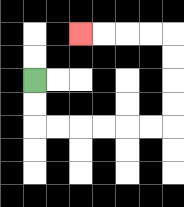{'start': '[1, 3]', 'end': '[3, 1]', 'path_directions': 'D,D,R,R,R,R,R,R,U,U,U,U,L,L,L,L', 'path_coordinates': '[[1, 3], [1, 4], [1, 5], [2, 5], [3, 5], [4, 5], [5, 5], [6, 5], [7, 5], [7, 4], [7, 3], [7, 2], [7, 1], [6, 1], [5, 1], [4, 1], [3, 1]]'}